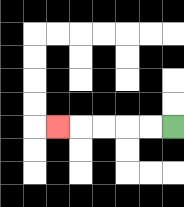{'start': '[7, 5]', 'end': '[2, 5]', 'path_directions': 'L,L,L,L,L', 'path_coordinates': '[[7, 5], [6, 5], [5, 5], [4, 5], [3, 5], [2, 5]]'}